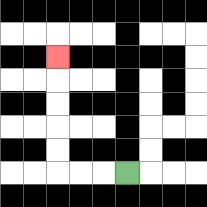{'start': '[5, 7]', 'end': '[2, 2]', 'path_directions': 'L,L,L,U,U,U,U,U', 'path_coordinates': '[[5, 7], [4, 7], [3, 7], [2, 7], [2, 6], [2, 5], [2, 4], [2, 3], [2, 2]]'}